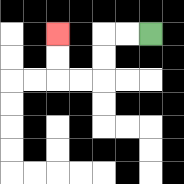{'start': '[6, 1]', 'end': '[2, 1]', 'path_directions': 'L,L,D,D,L,L,U,U', 'path_coordinates': '[[6, 1], [5, 1], [4, 1], [4, 2], [4, 3], [3, 3], [2, 3], [2, 2], [2, 1]]'}